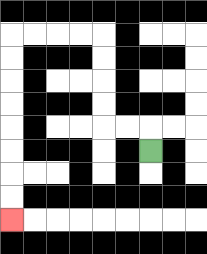{'start': '[6, 6]', 'end': '[0, 9]', 'path_directions': 'U,L,L,U,U,U,U,L,L,L,L,D,D,D,D,D,D,D,D', 'path_coordinates': '[[6, 6], [6, 5], [5, 5], [4, 5], [4, 4], [4, 3], [4, 2], [4, 1], [3, 1], [2, 1], [1, 1], [0, 1], [0, 2], [0, 3], [0, 4], [0, 5], [0, 6], [0, 7], [0, 8], [0, 9]]'}